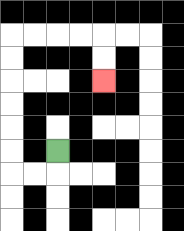{'start': '[2, 6]', 'end': '[4, 3]', 'path_directions': 'D,L,L,U,U,U,U,U,U,R,R,R,R,D,D', 'path_coordinates': '[[2, 6], [2, 7], [1, 7], [0, 7], [0, 6], [0, 5], [0, 4], [0, 3], [0, 2], [0, 1], [1, 1], [2, 1], [3, 1], [4, 1], [4, 2], [4, 3]]'}